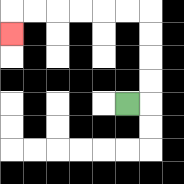{'start': '[5, 4]', 'end': '[0, 1]', 'path_directions': 'R,U,U,U,U,L,L,L,L,L,L,D', 'path_coordinates': '[[5, 4], [6, 4], [6, 3], [6, 2], [6, 1], [6, 0], [5, 0], [4, 0], [3, 0], [2, 0], [1, 0], [0, 0], [0, 1]]'}